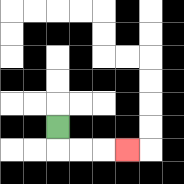{'start': '[2, 5]', 'end': '[5, 6]', 'path_directions': 'D,R,R,R', 'path_coordinates': '[[2, 5], [2, 6], [3, 6], [4, 6], [5, 6]]'}